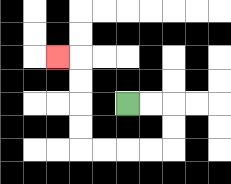{'start': '[5, 4]', 'end': '[2, 2]', 'path_directions': 'R,R,D,D,L,L,L,L,U,U,U,U,L', 'path_coordinates': '[[5, 4], [6, 4], [7, 4], [7, 5], [7, 6], [6, 6], [5, 6], [4, 6], [3, 6], [3, 5], [3, 4], [3, 3], [3, 2], [2, 2]]'}